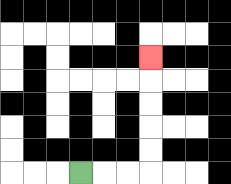{'start': '[3, 7]', 'end': '[6, 2]', 'path_directions': 'R,R,R,U,U,U,U,U', 'path_coordinates': '[[3, 7], [4, 7], [5, 7], [6, 7], [6, 6], [6, 5], [6, 4], [6, 3], [6, 2]]'}